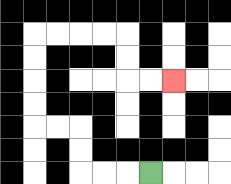{'start': '[6, 7]', 'end': '[7, 3]', 'path_directions': 'L,L,L,U,U,L,L,U,U,U,U,R,R,R,R,D,D,R,R', 'path_coordinates': '[[6, 7], [5, 7], [4, 7], [3, 7], [3, 6], [3, 5], [2, 5], [1, 5], [1, 4], [1, 3], [1, 2], [1, 1], [2, 1], [3, 1], [4, 1], [5, 1], [5, 2], [5, 3], [6, 3], [7, 3]]'}